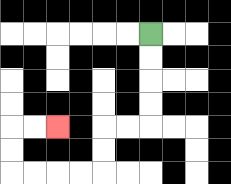{'start': '[6, 1]', 'end': '[2, 5]', 'path_directions': 'D,D,D,D,L,L,D,D,L,L,L,L,U,U,R,R', 'path_coordinates': '[[6, 1], [6, 2], [6, 3], [6, 4], [6, 5], [5, 5], [4, 5], [4, 6], [4, 7], [3, 7], [2, 7], [1, 7], [0, 7], [0, 6], [0, 5], [1, 5], [2, 5]]'}